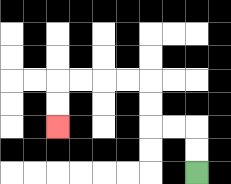{'start': '[8, 7]', 'end': '[2, 5]', 'path_directions': 'U,U,L,L,U,U,L,L,L,L,D,D', 'path_coordinates': '[[8, 7], [8, 6], [8, 5], [7, 5], [6, 5], [6, 4], [6, 3], [5, 3], [4, 3], [3, 3], [2, 3], [2, 4], [2, 5]]'}